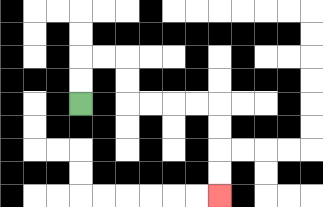{'start': '[3, 4]', 'end': '[9, 8]', 'path_directions': 'U,U,R,R,D,D,R,R,R,R,D,D,D,D', 'path_coordinates': '[[3, 4], [3, 3], [3, 2], [4, 2], [5, 2], [5, 3], [5, 4], [6, 4], [7, 4], [8, 4], [9, 4], [9, 5], [9, 6], [9, 7], [9, 8]]'}